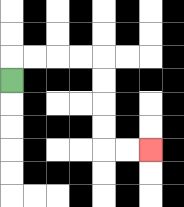{'start': '[0, 3]', 'end': '[6, 6]', 'path_directions': 'U,R,R,R,R,D,D,D,D,R,R', 'path_coordinates': '[[0, 3], [0, 2], [1, 2], [2, 2], [3, 2], [4, 2], [4, 3], [4, 4], [4, 5], [4, 6], [5, 6], [6, 6]]'}